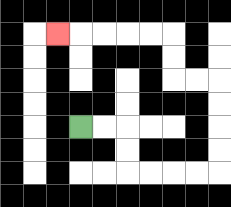{'start': '[3, 5]', 'end': '[2, 1]', 'path_directions': 'R,R,D,D,R,R,R,R,U,U,U,U,L,L,U,U,L,L,L,L,L', 'path_coordinates': '[[3, 5], [4, 5], [5, 5], [5, 6], [5, 7], [6, 7], [7, 7], [8, 7], [9, 7], [9, 6], [9, 5], [9, 4], [9, 3], [8, 3], [7, 3], [7, 2], [7, 1], [6, 1], [5, 1], [4, 1], [3, 1], [2, 1]]'}